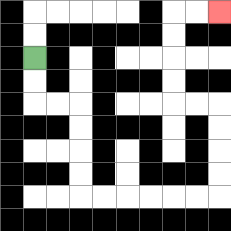{'start': '[1, 2]', 'end': '[9, 0]', 'path_directions': 'D,D,R,R,D,D,D,D,R,R,R,R,R,R,U,U,U,U,L,L,U,U,U,U,R,R', 'path_coordinates': '[[1, 2], [1, 3], [1, 4], [2, 4], [3, 4], [3, 5], [3, 6], [3, 7], [3, 8], [4, 8], [5, 8], [6, 8], [7, 8], [8, 8], [9, 8], [9, 7], [9, 6], [9, 5], [9, 4], [8, 4], [7, 4], [7, 3], [7, 2], [7, 1], [7, 0], [8, 0], [9, 0]]'}